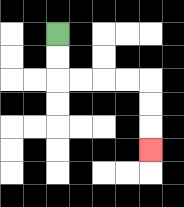{'start': '[2, 1]', 'end': '[6, 6]', 'path_directions': 'D,D,R,R,R,R,D,D,D', 'path_coordinates': '[[2, 1], [2, 2], [2, 3], [3, 3], [4, 3], [5, 3], [6, 3], [6, 4], [6, 5], [6, 6]]'}